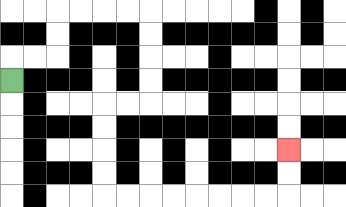{'start': '[0, 3]', 'end': '[12, 6]', 'path_directions': 'U,R,R,U,U,R,R,R,R,D,D,D,D,L,L,D,D,D,D,R,R,R,R,R,R,R,R,U,U', 'path_coordinates': '[[0, 3], [0, 2], [1, 2], [2, 2], [2, 1], [2, 0], [3, 0], [4, 0], [5, 0], [6, 0], [6, 1], [6, 2], [6, 3], [6, 4], [5, 4], [4, 4], [4, 5], [4, 6], [4, 7], [4, 8], [5, 8], [6, 8], [7, 8], [8, 8], [9, 8], [10, 8], [11, 8], [12, 8], [12, 7], [12, 6]]'}